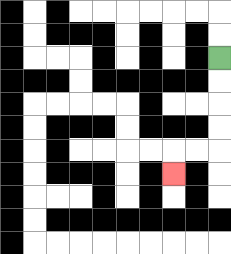{'start': '[9, 2]', 'end': '[7, 7]', 'path_directions': 'D,D,D,D,L,L,D', 'path_coordinates': '[[9, 2], [9, 3], [9, 4], [9, 5], [9, 6], [8, 6], [7, 6], [7, 7]]'}